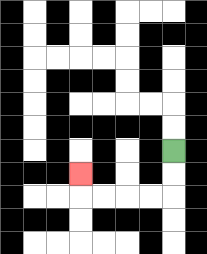{'start': '[7, 6]', 'end': '[3, 7]', 'path_directions': 'D,D,L,L,L,L,U', 'path_coordinates': '[[7, 6], [7, 7], [7, 8], [6, 8], [5, 8], [4, 8], [3, 8], [3, 7]]'}